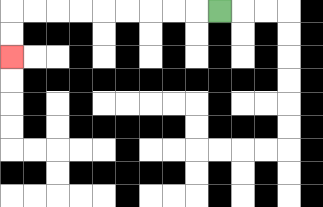{'start': '[9, 0]', 'end': '[0, 2]', 'path_directions': 'L,L,L,L,L,L,L,L,L,D,D', 'path_coordinates': '[[9, 0], [8, 0], [7, 0], [6, 0], [5, 0], [4, 0], [3, 0], [2, 0], [1, 0], [0, 0], [0, 1], [0, 2]]'}